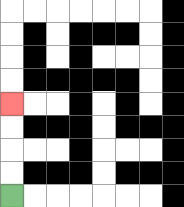{'start': '[0, 8]', 'end': '[0, 4]', 'path_directions': 'U,U,U,U', 'path_coordinates': '[[0, 8], [0, 7], [0, 6], [0, 5], [0, 4]]'}